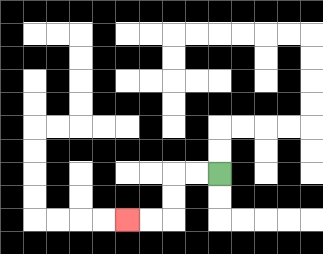{'start': '[9, 7]', 'end': '[5, 9]', 'path_directions': 'L,L,D,D,L,L', 'path_coordinates': '[[9, 7], [8, 7], [7, 7], [7, 8], [7, 9], [6, 9], [5, 9]]'}